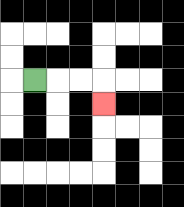{'start': '[1, 3]', 'end': '[4, 4]', 'path_directions': 'R,R,R,D', 'path_coordinates': '[[1, 3], [2, 3], [3, 3], [4, 3], [4, 4]]'}